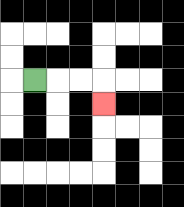{'start': '[1, 3]', 'end': '[4, 4]', 'path_directions': 'R,R,R,D', 'path_coordinates': '[[1, 3], [2, 3], [3, 3], [4, 3], [4, 4]]'}